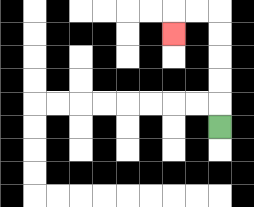{'start': '[9, 5]', 'end': '[7, 1]', 'path_directions': 'U,U,U,U,U,L,L,D', 'path_coordinates': '[[9, 5], [9, 4], [9, 3], [9, 2], [9, 1], [9, 0], [8, 0], [7, 0], [7, 1]]'}